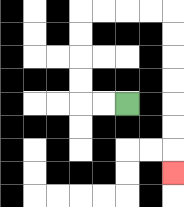{'start': '[5, 4]', 'end': '[7, 7]', 'path_directions': 'L,L,U,U,U,U,R,R,R,R,D,D,D,D,D,D,D', 'path_coordinates': '[[5, 4], [4, 4], [3, 4], [3, 3], [3, 2], [3, 1], [3, 0], [4, 0], [5, 0], [6, 0], [7, 0], [7, 1], [7, 2], [7, 3], [7, 4], [7, 5], [7, 6], [7, 7]]'}